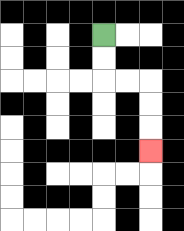{'start': '[4, 1]', 'end': '[6, 6]', 'path_directions': 'D,D,R,R,D,D,D', 'path_coordinates': '[[4, 1], [4, 2], [4, 3], [5, 3], [6, 3], [6, 4], [6, 5], [6, 6]]'}